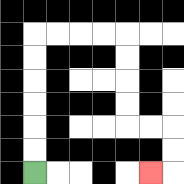{'start': '[1, 7]', 'end': '[6, 7]', 'path_directions': 'U,U,U,U,U,U,R,R,R,R,D,D,D,D,R,R,D,D,L', 'path_coordinates': '[[1, 7], [1, 6], [1, 5], [1, 4], [1, 3], [1, 2], [1, 1], [2, 1], [3, 1], [4, 1], [5, 1], [5, 2], [5, 3], [5, 4], [5, 5], [6, 5], [7, 5], [7, 6], [7, 7], [6, 7]]'}